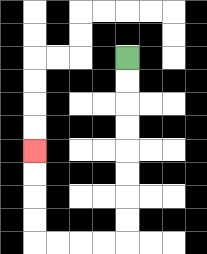{'start': '[5, 2]', 'end': '[1, 6]', 'path_directions': 'D,D,D,D,D,D,D,D,L,L,L,L,U,U,U,U', 'path_coordinates': '[[5, 2], [5, 3], [5, 4], [5, 5], [5, 6], [5, 7], [5, 8], [5, 9], [5, 10], [4, 10], [3, 10], [2, 10], [1, 10], [1, 9], [1, 8], [1, 7], [1, 6]]'}